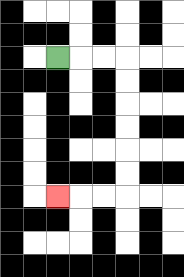{'start': '[2, 2]', 'end': '[2, 8]', 'path_directions': 'R,R,R,D,D,D,D,D,D,L,L,L', 'path_coordinates': '[[2, 2], [3, 2], [4, 2], [5, 2], [5, 3], [5, 4], [5, 5], [5, 6], [5, 7], [5, 8], [4, 8], [3, 8], [2, 8]]'}